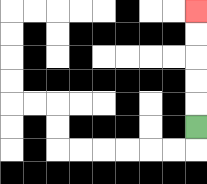{'start': '[8, 5]', 'end': '[8, 0]', 'path_directions': 'U,U,U,U,U', 'path_coordinates': '[[8, 5], [8, 4], [8, 3], [8, 2], [8, 1], [8, 0]]'}